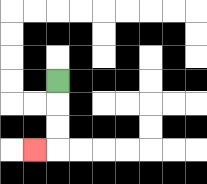{'start': '[2, 3]', 'end': '[1, 6]', 'path_directions': 'D,D,D,L', 'path_coordinates': '[[2, 3], [2, 4], [2, 5], [2, 6], [1, 6]]'}